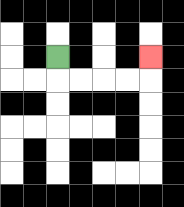{'start': '[2, 2]', 'end': '[6, 2]', 'path_directions': 'D,R,R,R,R,U', 'path_coordinates': '[[2, 2], [2, 3], [3, 3], [4, 3], [5, 3], [6, 3], [6, 2]]'}